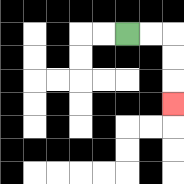{'start': '[5, 1]', 'end': '[7, 4]', 'path_directions': 'R,R,D,D,D', 'path_coordinates': '[[5, 1], [6, 1], [7, 1], [7, 2], [7, 3], [7, 4]]'}